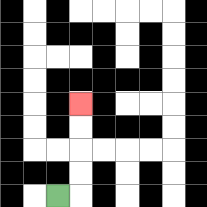{'start': '[2, 8]', 'end': '[3, 4]', 'path_directions': 'R,U,U,U,U', 'path_coordinates': '[[2, 8], [3, 8], [3, 7], [3, 6], [3, 5], [3, 4]]'}